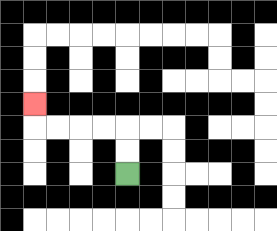{'start': '[5, 7]', 'end': '[1, 4]', 'path_directions': 'U,U,L,L,L,L,U', 'path_coordinates': '[[5, 7], [5, 6], [5, 5], [4, 5], [3, 5], [2, 5], [1, 5], [1, 4]]'}